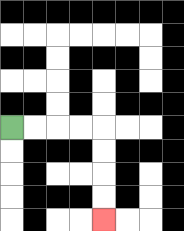{'start': '[0, 5]', 'end': '[4, 9]', 'path_directions': 'R,R,R,R,D,D,D,D', 'path_coordinates': '[[0, 5], [1, 5], [2, 5], [3, 5], [4, 5], [4, 6], [4, 7], [4, 8], [4, 9]]'}